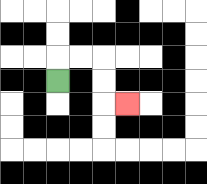{'start': '[2, 3]', 'end': '[5, 4]', 'path_directions': 'U,R,R,D,D,R', 'path_coordinates': '[[2, 3], [2, 2], [3, 2], [4, 2], [4, 3], [4, 4], [5, 4]]'}